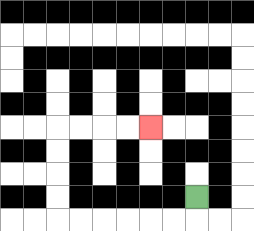{'start': '[8, 8]', 'end': '[6, 5]', 'path_directions': 'D,L,L,L,L,L,L,U,U,U,U,R,R,R,R', 'path_coordinates': '[[8, 8], [8, 9], [7, 9], [6, 9], [5, 9], [4, 9], [3, 9], [2, 9], [2, 8], [2, 7], [2, 6], [2, 5], [3, 5], [4, 5], [5, 5], [6, 5]]'}